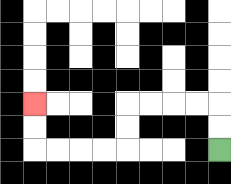{'start': '[9, 6]', 'end': '[1, 4]', 'path_directions': 'U,U,L,L,L,L,D,D,L,L,L,L,U,U', 'path_coordinates': '[[9, 6], [9, 5], [9, 4], [8, 4], [7, 4], [6, 4], [5, 4], [5, 5], [5, 6], [4, 6], [3, 6], [2, 6], [1, 6], [1, 5], [1, 4]]'}